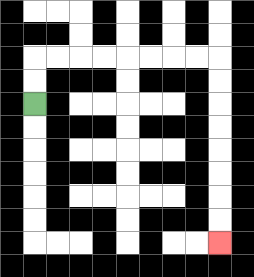{'start': '[1, 4]', 'end': '[9, 10]', 'path_directions': 'U,U,R,R,R,R,R,R,R,R,D,D,D,D,D,D,D,D', 'path_coordinates': '[[1, 4], [1, 3], [1, 2], [2, 2], [3, 2], [4, 2], [5, 2], [6, 2], [7, 2], [8, 2], [9, 2], [9, 3], [9, 4], [9, 5], [9, 6], [9, 7], [9, 8], [9, 9], [9, 10]]'}